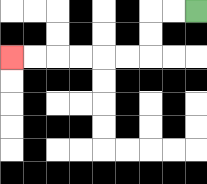{'start': '[8, 0]', 'end': '[0, 2]', 'path_directions': 'L,L,D,D,L,L,L,L,L,L', 'path_coordinates': '[[8, 0], [7, 0], [6, 0], [6, 1], [6, 2], [5, 2], [4, 2], [3, 2], [2, 2], [1, 2], [0, 2]]'}